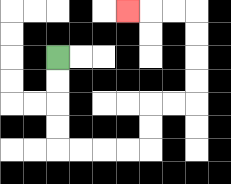{'start': '[2, 2]', 'end': '[5, 0]', 'path_directions': 'D,D,D,D,R,R,R,R,U,U,R,R,U,U,U,U,L,L,L', 'path_coordinates': '[[2, 2], [2, 3], [2, 4], [2, 5], [2, 6], [3, 6], [4, 6], [5, 6], [6, 6], [6, 5], [6, 4], [7, 4], [8, 4], [8, 3], [8, 2], [8, 1], [8, 0], [7, 0], [6, 0], [5, 0]]'}